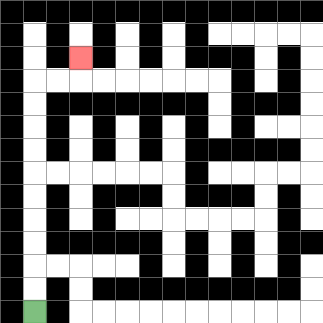{'start': '[1, 13]', 'end': '[3, 2]', 'path_directions': 'U,U,U,U,U,U,U,U,U,U,R,R,U', 'path_coordinates': '[[1, 13], [1, 12], [1, 11], [1, 10], [1, 9], [1, 8], [1, 7], [1, 6], [1, 5], [1, 4], [1, 3], [2, 3], [3, 3], [3, 2]]'}